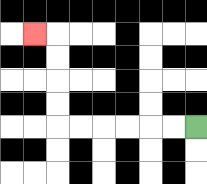{'start': '[8, 5]', 'end': '[1, 1]', 'path_directions': 'L,L,L,L,L,L,U,U,U,U,L', 'path_coordinates': '[[8, 5], [7, 5], [6, 5], [5, 5], [4, 5], [3, 5], [2, 5], [2, 4], [2, 3], [2, 2], [2, 1], [1, 1]]'}